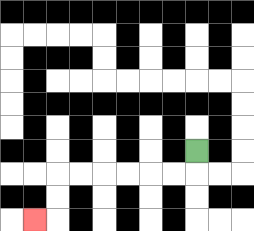{'start': '[8, 6]', 'end': '[1, 9]', 'path_directions': 'D,L,L,L,L,L,L,D,D,L', 'path_coordinates': '[[8, 6], [8, 7], [7, 7], [6, 7], [5, 7], [4, 7], [3, 7], [2, 7], [2, 8], [2, 9], [1, 9]]'}